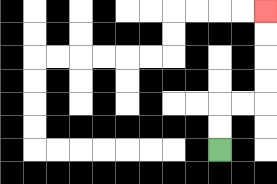{'start': '[9, 6]', 'end': '[11, 0]', 'path_directions': 'U,U,R,R,U,U,U,U', 'path_coordinates': '[[9, 6], [9, 5], [9, 4], [10, 4], [11, 4], [11, 3], [11, 2], [11, 1], [11, 0]]'}